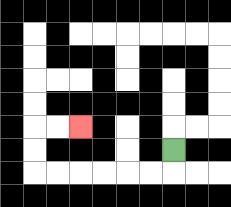{'start': '[7, 6]', 'end': '[3, 5]', 'path_directions': 'D,L,L,L,L,L,L,U,U,R,R', 'path_coordinates': '[[7, 6], [7, 7], [6, 7], [5, 7], [4, 7], [3, 7], [2, 7], [1, 7], [1, 6], [1, 5], [2, 5], [3, 5]]'}